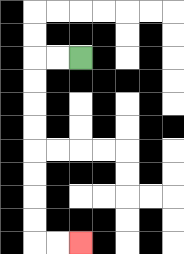{'start': '[3, 2]', 'end': '[3, 10]', 'path_directions': 'L,L,D,D,D,D,D,D,D,D,R,R', 'path_coordinates': '[[3, 2], [2, 2], [1, 2], [1, 3], [1, 4], [1, 5], [1, 6], [1, 7], [1, 8], [1, 9], [1, 10], [2, 10], [3, 10]]'}